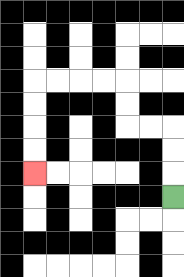{'start': '[7, 8]', 'end': '[1, 7]', 'path_directions': 'U,U,U,L,L,U,U,L,L,L,L,D,D,D,D', 'path_coordinates': '[[7, 8], [7, 7], [7, 6], [7, 5], [6, 5], [5, 5], [5, 4], [5, 3], [4, 3], [3, 3], [2, 3], [1, 3], [1, 4], [1, 5], [1, 6], [1, 7]]'}